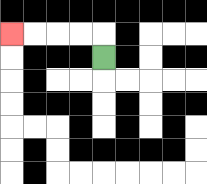{'start': '[4, 2]', 'end': '[0, 1]', 'path_directions': 'U,L,L,L,L', 'path_coordinates': '[[4, 2], [4, 1], [3, 1], [2, 1], [1, 1], [0, 1]]'}